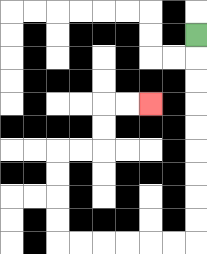{'start': '[8, 1]', 'end': '[6, 4]', 'path_directions': 'D,D,D,D,D,D,D,D,D,L,L,L,L,L,L,U,U,U,U,R,R,U,U,R,R', 'path_coordinates': '[[8, 1], [8, 2], [8, 3], [8, 4], [8, 5], [8, 6], [8, 7], [8, 8], [8, 9], [8, 10], [7, 10], [6, 10], [5, 10], [4, 10], [3, 10], [2, 10], [2, 9], [2, 8], [2, 7], [2, 6], [3, 6], [4, 6], [4, 5], [4, 4], [5, 4], [6, 4]]'}